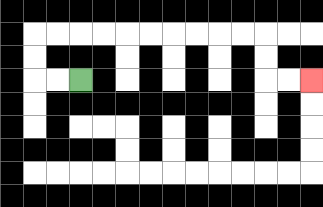{'start': '[3, 3]', 'end': '[13, 3]', 'path_directions': 'L,L,U,U,R,R,R,R,R,R,R,R,R,R,D,D,R,R', 'path_coordinates': '[[3, 3], [2, 3], [1, 3], [1, 2], [1, 1], [2, 1], [3, 1], [4, 1], [5, 1], [6, 1], [7, 1], [8, 1], [9, 1], [10, 1], [11, 1], [11, 2], [11, 3], [12, 3], [13, 3]]'}